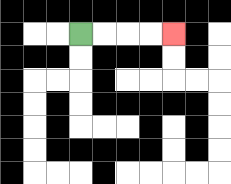{'start': '[3, 1]', 'end': '[7, 1]', 'path_directions': 'R,R,R,R', 'path_coordinates': '[[3, 1], [4, 1], [5, 1], [6, 1], [7, 1]]'}